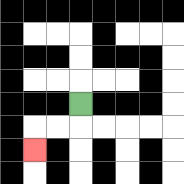{'start': '[3, 4]', 'end': '[1, 6]', 'path_directions': 'D,L,L,D', 'path_coordinates': '[[3, 4], [3, 5], [2, 5], [1, 5], [1, 6]]'}